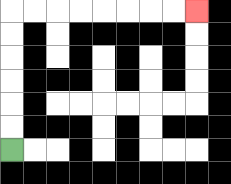{'start': '[0, 6]', 'end': '[8, 0]', 'path_directions': 'U,U,U,U,U,U,R,R,R,R,R,R,R,R', 'path_coordinates': '[[0, 6], [0, 5], [0, 4], [0, 3], [0, 2], [0, 1], [0, 0], [1, 0], [2, 0], [3, 0], [4, 0], [5, 0], [6, 0], [7, 0], [8, 0]]'}